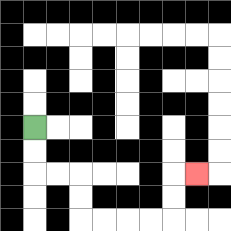{'start': '[1, 5]', 'end': '[8, 7]', 'path_directions': 'D,D,R,R,D,D,R,R,R,R,U,U,R', 'path_coordinates': '[[1, 5], [1, 6], [1, 7], [2, 7], [3, 7], [3, 8], [3, 9], [4, 9], [5, 9], [6, 9], [7, 9], [7, 8], [7, 7], [8, 7]]'}